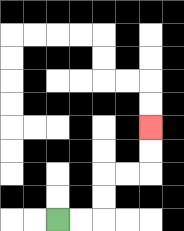{'start': '[2, 9]', 'end': '[6, 5]', 'path_directions': 'R,R,U,U,R,R,U,U', 'path_coordinates': '[[2, 9], [3, 9], [4, 9], [4, 8], [4, 7], [5, 7], [6, 7], [6, 6], [6, 5]]'}